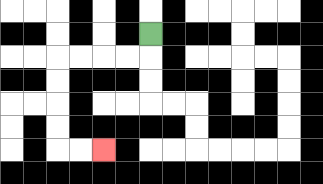{'start': '[6, 1]', 'end': '[4, 6]', 'path_directions': 'D,L,L,L,L,D,D,D,D,R,R', 'path_coordinates': '[[6, 1], [6, 2], [5, 2], [4, 2], [3, 2], [2, 2], [2, 3], [2, 4], [2, 5], [2, 6], [3, 6], [4, 6]]'}